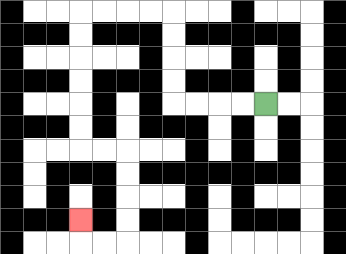{'start': '[11, 4]', 'end': '[3, 9]', 'path_directions': 'L,L,L,L,U,U,U,U,L,L,L,L,D,D,D,D,D,D,R,R,D,D,D,D,L,L,U', 'path_coordinates': '[[11, 4], [10, 4], [9, 4], [8, 4], [7, 4], [7, 3], [7, 2], [7, 1], [7, 0], [6, 0], [5, 0], [4, 0], [3, 0], [3, 1], [3, 2], [3, 3], [3, 4], [3, 5], [3, 6], [4, 6], [5, 6], [5, 7], [5, 8], [5, 9], [5, 10], [4, 10], [3, 10], [3, 9]]'}